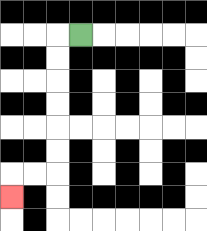{'start': '[3, 1]', 'end': '[0, 8]', 'path_directions': 'L,D,D,D,D,D,D,L,L,D', 'path_coordinates': '[[3, 1], [2, 1], [2, 2], [2, 3], [2, 4], [2, 5], [2, 6], [2, 7], [1, 7], [0, 7], [0, 8]]'}